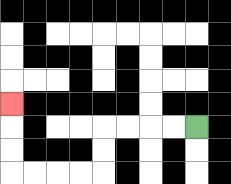{'start': '[8, 5]', 'end': '[0, 4]', 'path_directions': 'L,L,L,L,D,D,L,L,L,L,U,U,U', 'path_coordinates': '[[8, 5], [7, 5], [6, 5], [5, 5], [4, 5], [4, 6], [4, 7], [3, 7], [2, 7], [1, 7], [0, 7], [0, 6], [0, 5], [0, 4]]'}